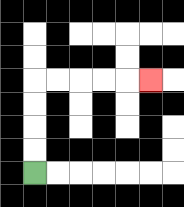{'start': '[1, 7]', 'end': '[6, 3]', 'path_directions': 'U,U,U,U,R,R,R,R,R', 'path_coordinates': '[[1, 7], [1, 6], [1, 5], [1, 4], [1, 3], [2, 3], [3, 3], [4, 3], [5, 3], [6, 3]]'}